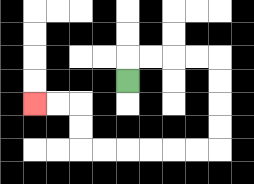{'start': '[5, 3]', 'end': '[1, 4]', 'path_directions': 'U,R,R,R,R,D,D,D,D,L,L,L,L,L,L,U,U,L,L', 'path_coordinates': '[[5, 3], [5, 2], [6, 2], [7, 2], [8, 2], [9, 2], [9, 3], [9, 4], [9, 5], [9, 6], [8, 6], [7, 6], [6, 6], [5, 6], [4, 6], [3, 6], [3, 5], [3, 4], [2, 4], [1, 4]]'}